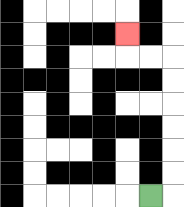{'start': '[6, 8]', 'end': '[5, 1]', 'path_directions': 'R,U,U,U,U,U,U,L,L,U', 'path_coordinates': '[[6, 8], [7, 8], [7, 7], [7, 6], [7, 5], [7, 4], [7, 3], [7, 2], [6, 2], [5, 2], [5, 1]]'}